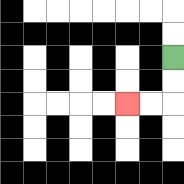{'start': '[7, 2]', 'end': '[5, 4]', 'path_directions': 'D,D,L,L', 'path_coordinates': '[[7, 2], [7, 3], [7, 4], [6, 4], [5, 4]]'}